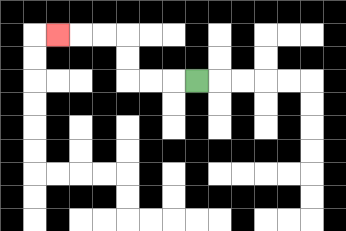{'start': '[8, 3]', 'end': '[2, 1]', 'path_directions': 'L,L,L,U,U,L,L,L', 'path_coordinates': '[[8, 3], [7, 3], [6, 3], [5, 3], [5, 2], [5, 1], [4, 1], [3, 1], [2, 1]]'}